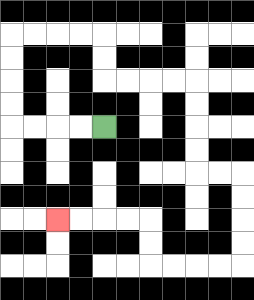{'start': '[4, 5]', 'end': '[2, 9]', 'path_directions': 'L,L,L,L,U,U,U,U,R,R,R,R,D,D,R,R,R,R,D,D,D,D,R,R,D,D,D,D,L,L,L,L,U,U,L,L,L,L', 'path_coordinates': '[[4, 5], [3, 5], [2, 5], [1, 5], [0, 5], [0, 4], [0, 3], [0, 2], [0, 1], [1, 1], [2, 1], [3, 1], [4, 1], [4, 2], [4, 3], [5, 3], [6, 3], [7, 3], [8, 3], [8, 4], [8, 5], [8, 6], [8, 7], [9, 7], [10, 7], [10, 8], [10, 9], [10, 10], [10, 11], [9, 11], [8, 11], [7, 11], [6, 11], [6, 10], [6, 9], [5, 9], [4, 9], [3, 9], [2, 9]]'}